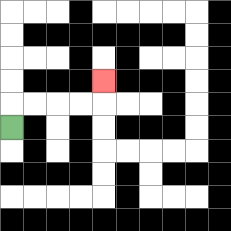{'start': '[0, 5]', 'end': '[4, 3]', 'path_directions': 'U,R,R,R,R,U', 'path_coordinates': '[[0, 5], [0, 4], [1, 4], [2, 4], [3, 4], [4, 4], [4, 3]]'}